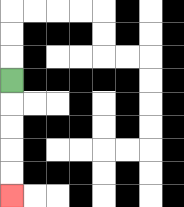{'start': '[0, 3]', 'end': '[0, 8]', 'path_directions': 'D,D,D,D,D', 'path_coordinates': '[[0, 3], [0, 4], [0, 5], [0, 6], [0, 7], [0, 8]]'}